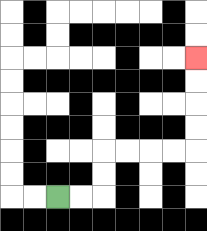{'start': '[2, 8]', 'end': '[8, 2]', 'path_directions': 'R,R,U,U,R,R,R,R,U,U,U,U', 'path_coordinates': '[[2, 8], [3, 8], [4, 8], [4, 7], [4, 6], [5, 6], [6, 6], [7, 6], [8, 6], [8, 5], [8, 4], [8, 3], [8, 2]]'}